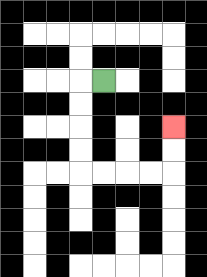{'start': '[4, 3]', 'end': '[7, 5]', 'path_directions': 'L,D,D,D,D,R,R,R,R,U,U', 'path_coordinates': '[[4, 3], [3, 3], [3, 4], [3, 5], [3, 6], [3, 7], [4, 7], [5, 7], [6, 7], [7, 7], [7, 6], [7, 5]]'}